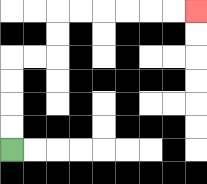{'start': '[0, 6]', 'end': '[8, 0]', 'path_directions': 'U,U,U,U,R,R,U,U,R,R,R,R,R,R', 'path_coordinates': '[[0, 6], [0, 5], [0, 4], [0, 3], [0, 2], [1, 2], [2, 2], [2, 1], [2, 0], [3, 0], [4, 0], [5, 0], [6, 0], [7, 0], [8, 0]]'}